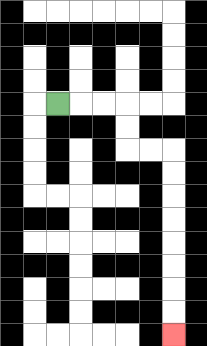{'start': '[2, 4]', 'end': '[7, 14]', 'path_directions': 'R,R,R,D,D,R,R,D,D,D,D,D,D,D,D', 'path_coordinates': '[[2, 4], [3, 4], [4, 4], [5, 4], [5, 5], [5, 6], [6, 6], [7, 6], [7, 7], [7, 8], [7, 9], [7, 10], [7, 11], [7, 12], [7, 13], [7, 14]]'}